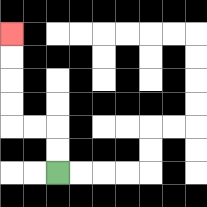{'start': '[2, 7]', 'end': '[0, 1]', 'path_directions': 'U,U,L,L,U,U,U,U', 'path_coordinates': '[[2, 7], [2, 6], [2, 5], [1, 5], [0, 5], [0, 4], [0, 3], [0, 2], [0, 1]]'}